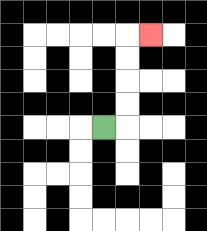{'start': '[4, 5]', 'end': '[6, 1]', 'path_directions': 'R,U,U,U,U,R', 'path_coordinates': '[[4, 5], [5, 5], [5, 4], [5, 3], [5, 2], [5, 1], [6, 1]]'}